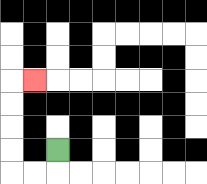{'start': '[2, 6]', 'end': '[1, 3]', 'path_directions': 'D,L,L,U,U,U,U,R', 'path_coordinates': '[[2, 6], [2, 7], [1, 7], [0, 7], [0, 6], [0, 5], [0, 4], [0, 3], [1, 3]]'}